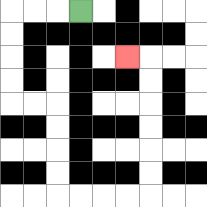{'start': '[3, 0]', 'end': '[5, 2]', 'path_directions': 'L,L,L,D,D,D,D,R,R,D,D,D,D,R,R,R,R,U,U,U,U,U,U,L', 'path_coordinates': '[[3, 0], [2, 0], [1, 0], [0, 0], [0, 1], [0, 2], [0, 3], [0, 4], [1, 4], [2, 4], [2, 5], [2, 6], [2, 7], [2, 8], [3, 8], [4, 8], [5, 8], [6, 8], [6, 7], [6, 6], [6, 5], [6, 4], [6, 3], [6, 2], [5, 2]]'}